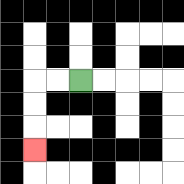{'start': '[3, 3]', 'end': '[1, 6]', 'path_directions': 'L,L,D,D,D', 'path_coordinates': '[[3, 3], [2, 3], [1, 3], [1, 4], [1, 5], [1, 6]]'}